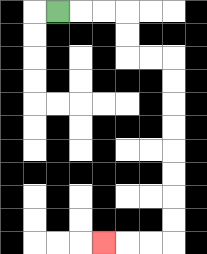{'start': '[2, 0]', 'end': '[4, 10]', 'path_directions': 'R,R,R,D,D,R,R,D,D,D,D,D,D,D,D,L,L,L', 'path_coordinates': '[[2, 0], [3, 0], [4, 0], [5, 0], [5, 1], [5, 2], [6, 2], [7, 2], [7, 3], [7, 4], [7, 5], [7, 6], [7, 7], [7, 8], [7, 9], [7, 10], [6, 10], [5, 10], [4, 10]]'}